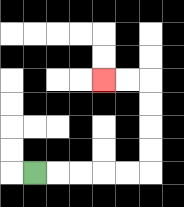{'start': '[1, 7]', 'end': '[4, 3]', 'path_directions': 'R,R,R,R,R,U,U,U,U,L,L', 'path_coordinates': '[[1, 7], [2, 7], [3, 7], [4, 7], [5, 7], [6, 7], [6, 6], [6, 5], [6, 4], [6, 3], [5, 3], [4, 3]]'}